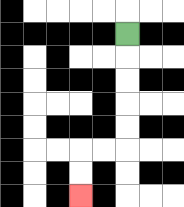{'start': '[5, 1]', 'end': '[3, 8]', 'path_directions': 'D,D,D,D,D,L,L,D,D', 'path_coordinates': '[[5, 1], [5, 2], [5, 3], [5, 4], [5, 5], [5, 6], [4, 6], [3, 6], [3, 7], [3, 8]]'}